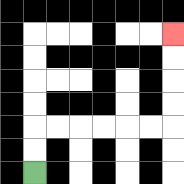{'start': '[1, 7]', 'end': '[7, 1]', 'path_directions': 'U,U,R,R,R,R,R,R,U,U,U,U', 'path_coordinates': '[[1, 7], [1, 6], [1, 5], [2, 5], [3, 5], [4, 5], [5, 5], [6, 5], [7, 5], [7, 4], [7, 3], [7, 2], [7, 1]]'}